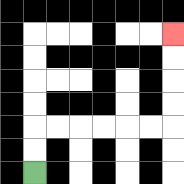{'start': '[1, 7]', 'end': '[7, 1]', 'path_directions': 'U,U,R,R,R,R,R,R,U,U,U,U', 'path_coordinates': '[[1, 7], [1, 6], [1, 5], [2, 5], [3, 5], [4, 5], [5, 5], [6, 5], [7, 5], [7, 4], [7, 3], [7, 2], [7, 1]]'}